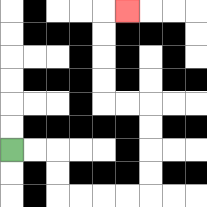{'start': '[0, 6]', 'end': '[5, 0]', 'path_directions': 'R,R,D,D,R,R,R,R,U,U,U,U,L,L,U,U,U,U,R', 'path_coordinates': '[[0, 6], [1, 6], [2, 6], [2, 7], [2, 8], [3, 8], [4, 8], [5, 8], [6, 8], [6, 7], [6, 6], [6, 5], [6, 4], [5, 4], [4, 4], [4, 3], [4, 2], [4, 1], [4, 0], [5, 0]]'}